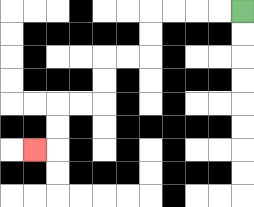{'start': '[10, 0]', 'end': '[1, 6]', 'path_directions': 'L,L,L,L,D,D,L,L,D,D,L,L,D,D,L', 'path_coordinates': '[[10, 0], [9, 0], [8, 0], [7, 0], [6, 0], [6, 1], [6, 2], [5, 2], [4, 2], [4, 3], [4, 4], [3, 4], [2, 4], [2, 5], [2, 6], [1, 6]]'}